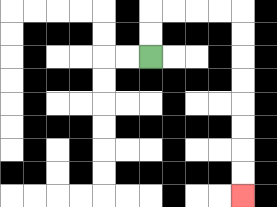{'start': '[6, 2]', 'end': '[10, 8]', 'path_directions': 'U,U,R,R,R,R,D,D,D,D,D,D,D,D', 'path_coordinates': '[[6, 2], [6, 1], [6, 0], [7, 0], [8, 0], [9, 0], [10, 0], [10, 1], [10, 2], [10, 3], [10, 4], [10, 5], [10, 6], [10, 7], [10, 8]]'}